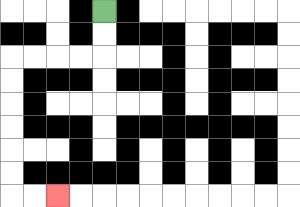{'start': '[4, 0]', 'end': '[2, 8]', 'path_directions': 'D,D,L,L,L,L,D,D,D,D,D,D,R,R', 'path_coordinates': '[[4, 0], [4, 1], [4, 2], [3, 2], [2, 2], [1, 2], [0, 2], [0, 3], [0, 4], [0, 5], [0, 6], [0, 7], [0, 8], [1, 8], [2, 8]]'}